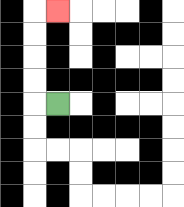{'start': '[2, 4]', 'end': '[2, 0]', 'path_directions': 'L,U,U,U,U,R', 'path_coordinates': '[[2, 4], [1, 4], [1, 3], [1, 2], [1, 1], [1, 0], [2, 0]]'}